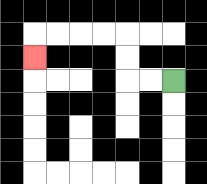{'start': '[7, 3]', 'end': '[1, 2]', 'path_directions': 'L,L,U,U,L,L,L,L,D', 'path_coordinates': '[[7, 3], [6, 3], [5, 3], [5, 2], [5, 1], [4, 1], [3, 1], [2, 1], [1, 1], [1, 2]]'}